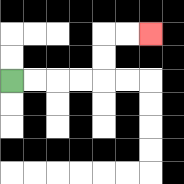{'start': '[0, 3]', 'end': '[6, 1]', 'path_directions': 'R,R,R,R,U,U,R,R', 'path_coordinates': '[[0, 3], [1, 3], [2, 3], [3, 3], [4, 3], [4, 2], [4, 1], [5, 1], [6, 1]]'}